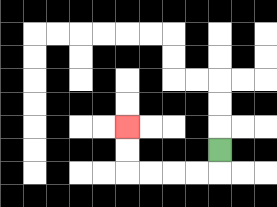{'start': '[9, 6]', 'end': '[5, 5]', 'path_directions': 'D,L,L,L,L,U,U', 'path_coordinates': '[[9, 6], [9, 7], [8, 7], [7, 7], [6, 7], [5, 7], [5, 6], [5, 5]]'}